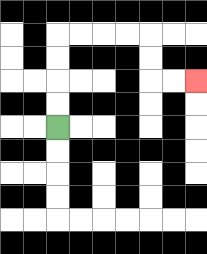{'start': '[2, 5]', 'end': '[8, 3]', 'path_directions': 'U,U,U,U,R,R,R,R,D,D,R,R', 'path_coordinates': '[[2, 5], [2, 4], [2, 3], [2, 2], [2, 1], [3, 1], [4, 1], [5, 1], [6, 1], [6, 2], [6, 3], [7, 3], [8, 3]]'}